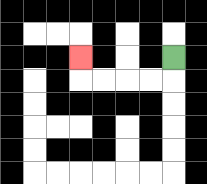{'start': '[7, 2]', 'end': '[3, 2]', 'path_directions': 'D,L,L,L,L,U', 'path_coordinates': '[[7, 2], [7, 3], [6, 3], [5, 3], [4, 3], [3, 3], [3, 2]]'}